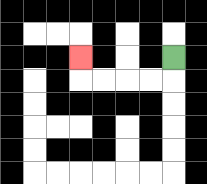{'start': '[7, 2]', 'end': '[3, 2]', 'path_directions': 'D,L,L,L,L,U', 'path_coordinates': '[[7, 2], [7, 3], [6, 3], [5, 3], [4, 3], [3, 3], [3, 2]]'}